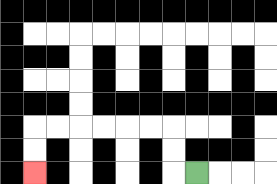{'start': '[8, 7]', 'end': '[1, 7]', 'path_directions': 'L,U,U,L,L,L,L,L,L,D,D', 'path_coordinates': '[[8, 7], [7, 7], [7, 6], [7, 5], [6, 5], [5, 5], [4, 5], [3, 5], [2, 5], [1, 5], [1, 6], [1, 7]]'}